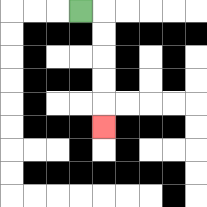{'start': '[3, 0]', 'end': '[4, 5]', 'path_directions': 'R,D,D,D,D,D', 'path_coordinates': '[[3, 0], [4, 0], [4, 1], [4, 2], [4, 3], [4, 4], [4, 5]]'}